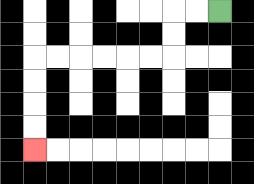{'start': '[9, 0]', 'end': '[1, 6]', 'path_directions': 'L,L,D,D,L,L,L,L,L,L,D,D,D,D', 'path_coordinates': '[[9, 0], [8, 0], [7, 0], [7, 1], [7, 2], [6, 2], [5, 2], [4, 2], [3, 2], [2, 2], [1, 2], [1, 3], [1, 4], [1, 5], [1, 6]]'}